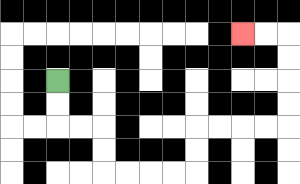{'start': '[2, 3]', 'end': '[10, 1]', 'path_directions': 'D,D,R,R,D,D,R,R,R,R,U,U,R,R,R,R,U,U,U,U,L,L', 'path_coordinates': '[[2, 3], [2, 4], [2, 5], [3, 5], [4, 5], [4, 6], [4, 7], [5, 7], [6, 7], [7, 7], [8, 7], [8, 6], [8, 5], [9, 5], [10, 5], [11, 5], [12, 5], [12, 4], [12, 3], [12, 2], [12, 1], [11, 1], [10, 1]]'}